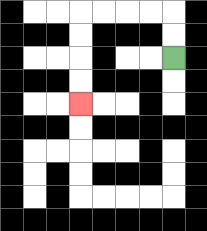{'start': '[7, 2]', 'end': '[3, 4]', 'path_directions': 'U,U,L,L,L,L,D,D,D,D', 'path_coordinates': '[[7, 2], [7, 1], [7, 0], [6, 0], [5, 0], [4, 0], [3, 0], [3, 1], [3, 2], [3, 3], [3, 4]]'}